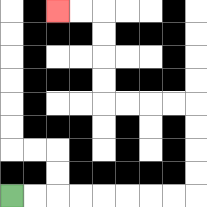{'start': '[0, 8]', 'end': '[2, 0]', 'path_directions': 'R,R,R,R,R,R,R,R,U,U,U,U,L,L,L,L,U,U,U,U,L,L', 'path_coordinates': '[[0, 8], [1, 8], [2, 8], [3, 8], [4, 8], [5, 8], [6, 8], [7, 8], [8, 8], [8, 7], [8, 6], [8, 5], [8, 4], [7, 4], [6, 4], [5, 4], [4, 4], [4, 3], [4, 2], [4, 1], [4, 0], [3, 0], [2, 0]]'}